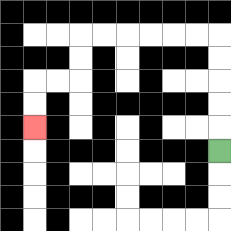{'start': '[9, 6]', 'end': '[1, 5]', 'path_directions': 'U,U,U,U,U,L,L,L,L,L,L,D,D,L,L,D,D', 'path_coordinates': '[[9, 6], [9, 5], [9, 4], [9, 3], [9, 2], [9, 1], [8, 1], [7, 1], [6, 1], [5, 1], [4, 1], [3, 1], [3, 2], [3, 3], [2, 3], [1, 3], [1, 4], [1, 5]]'}